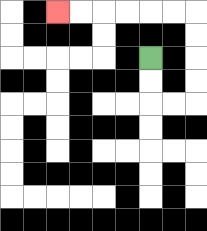{'start': '[6, 2]', 'end': '[2, 0]', 'path_directions': 'D,D,R,R,U,U,U,U,L,L,L,L,L,L', 'path_coordinates': '[[6, 2], [6, 3], [6, 4], [7, 4], [8, 4], [8, 3], [8, 2], [8, 1], [8, 0], [7, 0], [6, 0], [5, 0], [4, 0], [3, 0], [2, 0]]'}